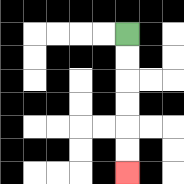{'start': '[5, 1]', 'end': '[5, 7]', 'path_directions': 'D,D,D,D,D,D', 'path_coordinates': '[[5, 1], [5, 2], [5, 3], [5, 4], [5, 5], [5, 6], [5, 7]]'}